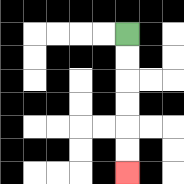{'start': '[5, 1]', 'end': '[5, 7]', 'path_directions': 'D,D,D,D,D,D', 'path_coordinates': '[[5, 1], [5, 2], [5, 3], [5, 4], [5, 5], [5, 6], [5, 7]]'}